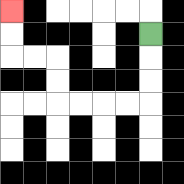{'start': '[6, 1]', 'end': '[0, 0]', 'path_directions': 'D,D,D,L,L,L,L,U,U,L,L,U,U', 'path_coordinates': '[[6, 1], [6, 2], [6, 3], [6, 4], [5, 4], [4, 4], [3, 4], [2, 4], [2, 3], [2, 2], [1, 2], [0, 2], [0, 1], [0, 0]]'}